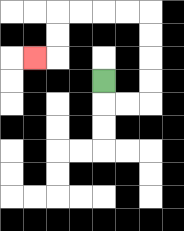{'start': '[4, 3]', 'end': '[1, 2]', 'path_directions': 'D,R,R,U,U,U,U,L,L,L,L,D,D,L', 'path_coordinates': '[[4, 3], [4, 4], [5, 4], [6, 4], [6, 3], [6, 2], [6, 1], [6, 0], [5, 0], [4, 0], [3, 0], [2, 0], [2, 1], [2, 2], [1, 2]]'}